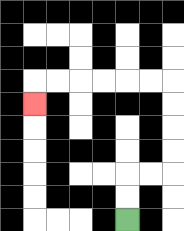{'start': '[5, 9]', 'end': '[1, 4]', 'path_directions': 'U,U,R,R,U,U,U,U,L,L,L,L,L,L,D', 'path_coordinates': '[[5, 9], [5, 8], [5, 7], [6, 7], [7, 7], [7, 6], [7, 5], [7, 4], [7, 3], [6, 3], [5, 3], [4, 3], [3, 3], [2, 3], [1, 3], [1, 4]]'}